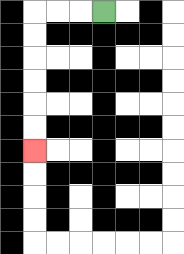{'start': '[4, 0]', 'end': '[1, 6]', 'path_directions': 'L,L,L,D,D,D,D,D,D', 'path_coordinates': '[[4, 0], [3, 0], [2, 0], [1, 0], [1, 1], [1, 2], [1, 3], [1, 4], [1, 5], [1, 6]]'}